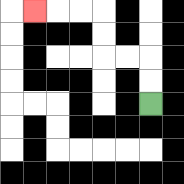{'start': '[6, 4]', 'end': '[1, 0]', 'path_directions': 'U,U,L,L,U,U,L,L,L', 'path_coordinates': '[[6, 4], [6, 3], [6, 2], [5, 2], [4, 2], [4, 1], [4, 0], [3, 0], [2, 0], [1, 0]]'}